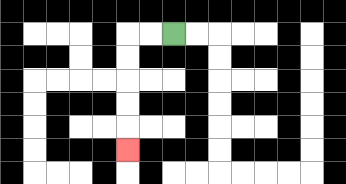{'start': '[7, 1]', 'end': '[5, 6]', 'path_directions': 'L,L,D,D,D,D,D', 'path_coordinates': '[[7, 1], [6, 1], [5, 1], [5, 2], [5, 3], [5, 4], [5, 5], [5, 6]]'}